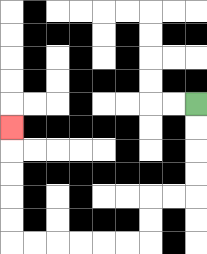{'start': '[8, 4]', 'end': '[0, 5]', 'path_directions': 'D,D,D,D,L,L,D,D,L,L,L,L,L,L,U,U,U,U,U', 'path_coordinates': '[[8, 4], [8, 5], [8, 6], [8, 7], [8, 8], [7, 8], [6, 8], [6, 9], [6, 10], [5, 10], [4, 10], [3, 10], [2, 10], [1, 10], [0, 10], [0, 9], [0, 8], [0, 7], [0, 6], [0, 5]]'}